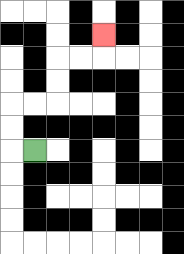{'start': '[1, 6]', 'end': '[4, 1]', 'path_directions': 'L,U,U,R,R,U,U,R,R,U', 'path_coordinates': '[[1, 6], [0, 6], [0, 5], [0, 4], [1, 4], [2, 4], [2, 3], [2, 2], [3, 2], [4, 2], [4, 1]]'}